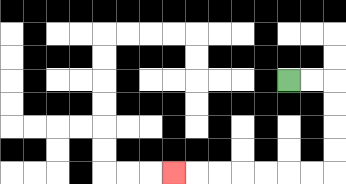{'start': '[12, 3]', 'end': '[7, 7]', 'path_directions': 'R,R,D,D,D,D,L,L,L,L,L,L,L', 'path_coordinates': '[[12, 3], [13, 3], [14, 3], [14, 4], [14, 5], [14, 6], [14, 7], [13, 7], [12, 7], [11, 7], [10, 7], [9, 7], [8, 7], [7, 7]]'}